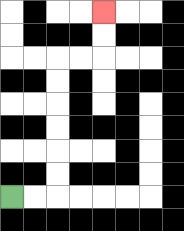{'start': '[0, 8]', 'end': '[4, 0]', 'path_directions': 'R,R,U,U,U,U,U,U,R,R,U,U', 'path_coordinates': '[[0, 8], [1, 8], [2, 8], [2, 7], [2, 6], [2, 5], [2, 4], [2, 3], [2, 2], [3, 2], [4, 2], [4, 1], [4, 0]]'}